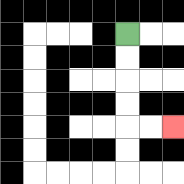{'start': '[5, 1]', 'end': '[7, 5]', 'path_directions': 'D,D,D,D,R,R', 'path_coordinates': '[[5, 1], [5, 2], [5, 3], [5, 4], [5, 5], [6, 5], [7, 5]]'}